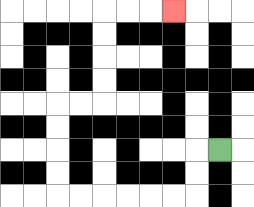{'start': '[9, 6]', 'end': '[7, 0]', 'path_directions': 'L,D,D,L,L,L,L,L,L,U,U,U,U,R,R,U,U,U,U,R,R,R', 'path_coordinates': '[[9, 6], [8, 6], [8, 7], [8, 8], [7, 8], [6, 8], [5, 8], [4, 8], [3, 8], [2, 8], [2, 7], [2, 6], [2, 5], [2, 4], [3, 4], [4, 4], [4, 3], [4, 2], [4, 1], [4, 0], [5, 0], [6, 0], [7, 0]]'}